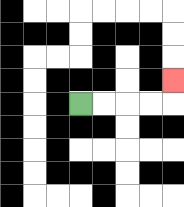{'start': '[3, 4]', 'end': '[7, 3]', 'path_directions': 'R,R,R,R,U', 'path_coordinates': '[[3, 4], [4, 4], [5, 4], [6, 4], [7, 4], [7, 3]]'}